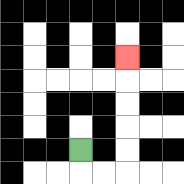{'start': '[3, 6]', 'end': '[5, 2]', 'path_directions': 'D,R,R,U,U,U,U,U', 'path_coordinates': '[[3, 6], [3, 7], [4, 7], [5, 7], [5, 6], [5, 5], [5, 4], [5, 3], [5, 2]]'}